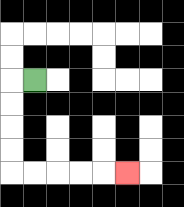{'start': '[1, 3]', 'end': '[5, 7]', 'path_directions': 'L,D,D,D,D,R,R,R,R,R', 'path_coordinates': '[[1, 3], [0, 3], [0, 4], [0, 5], [0, 6], [0, 7], [1, 7], [2, 7], [3, 7], [4, 7], [5, 7]]'}